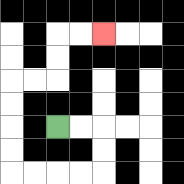{'start': '[2, 5]', 'end': '[4, 1]', 'path_directions': 'R,R,D,D,L,L,L,L,U,U,U,U,R,R,U,U,R,R', 'path_coordinates': '[[2, 5], [3, 5], [4, 5], [4, 6], [4, 7], [3, 7], [2, 7], [1, 7], [0, 7], [0, 6], [0, 5], [0, 4], [0, 3], [1, 3], [2, 3], [2, 2], [2, 1], [3, 1], [4, 1]]'}